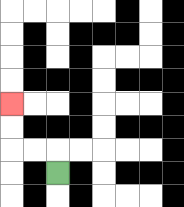{'start': '[2, 7]', 'end': '[0, 4]', 'path_directions': 'U,L,L,U,U', 'path_coordinates': '[[2, 7], [2, 6], [1, 6], [0, 6], [0, 5], [0, 4]]'}